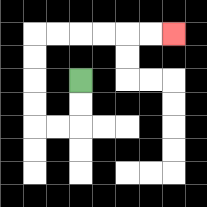{'start': '[3, 3]', 'end': '[7, 1]', 'path_directions': 'D,D,L,L,U,U,U,U,R,R,R,R,R,R', 'path_coordinates': '[[3, 3], [3, 4], [3, 5], [2, 5], [1, 5], [1, 4], [1, 3], [1, 2], [1, 1], [2, 1], [3, 1], [4, 1], [5, 1], [6, 1], [7, 1]]'}